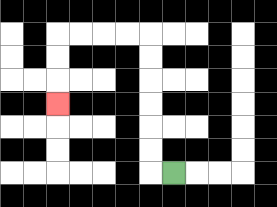{'start': '[7, 7]', 'end': '[2, 4]', 'path_directions': 'L,U,U,U,U,U,U,L,L,L,L,D,D,D', 'path_coordinates': '[[7, 7], [6, 7], [6, 6], [6, 5], [6, 4], [6, 3], [6, 2], [6, 1], [5, 1], [4, 1], [3, 1], [2, 1], [2, 2], [2, 3], [2, 4]]'}